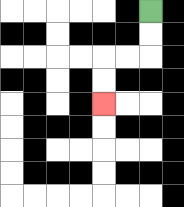{'start': '[6, 0]', 'end': '[4, 4]', 'path_directions': 'D,D,L,L,D,D', 'path_coordinates': '[[6, 0], [6, 1], [6, 2], [5, 2], [4, 2], [4, 3], [4, 4]]'}